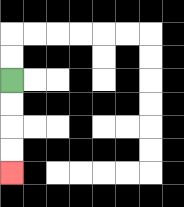{'start': '[0, 3]', 'end': '[0, 7]', 'path_directions': 'D,D,D,D', 'path_coordinates': '[[0, 3], [0, 4], [0, 5], [0, 6], [0, 7]]'}